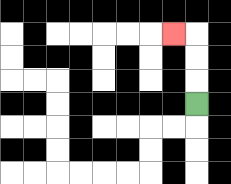{'start': '[8, 4]', 'end': '[7, 1]', 'path_directions': 'U,U,U,L', 'path_coordinates': '[[8, 4], [8, 3], [8, 2], [8, 1], [7, 1]]'}